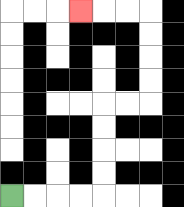{'start': '[0, 8]', 'end': '[3, 0]', 'path_directions': 'R,R,R,R,U,U,U,U,R,R,U,U,U,U,L,L,L', 'path_coordinates': '[[0, 8], [1, 8], [2, 8], [3, 8], [4, 8], [4, 7], [4, 6], [4, 5], [4, 4], [5, 4], [6, 4], [6, 3], [6, 2], [6, 1], [6, 0], [5, 0], [4, 0], [3, 0]]'}